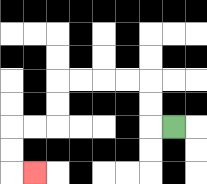{'start': '[7, 5]', 'end': '[1, 7]', 'path_directions': 'L,U,U,L,L,L,L,D,D,L,L,D,D,R', 'path_coordinates': '[[7, 5], [6, 5], [6, 4], [6, 3], [5, 3], [4, 3], [3, 3], [2, 3], [2, 4], [2, 5], [1, 5], [0, 5], [0, 6], [0, 7], [1, 7]]'}